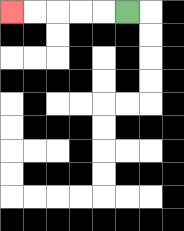{'start': '[5, 0]', 'end': '[0, 0]', 'path_directions': 'L,L,L,L,L', 'path_coordinates': '[[5, 0], [4, 0], [3, 0], [2, 0], [1, 0], [0, 0]]'}